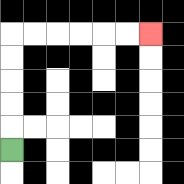{'start': '[0, 6]', 'end': '[6, 1]', 'path_directions': 'U,U,U,U,U,R,R,R,R,R,R', 'path_coordinates': '[[0, 6], [0, 5], [0, 4], [0, 3], [0, 2], [0, 1], [1, 1], [2, 1], [3, 1], [4, 1], [5, 1], [6, 1]]'}